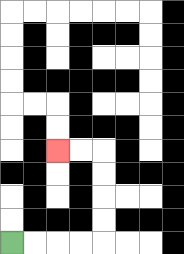{'start': '[0, 10]', 'end': '[2, 6]', 'path_directions': 'R,R,R,R,U,U,U,U,L,L', 'path_coordinates': '[[0, 10], [1, 10], [2, 10], [3, 10], [4, 10], [4, 9], [4, 8], [4, 7], [4, 6], [3, 6], [2, 6]]'}